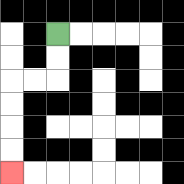{'start': '[2, 1]', 'end': '[0, 7]', 'path_directions': 'D,D,L,L,D,D,D,D', 'path_coordinates': '[[2, 1], [2, 2], [2, 3], [1, 3], [0, 3], [0, 4], [0, 5], [0, 6], [0, 7]]'}